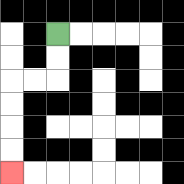{'start': '[2, 1]', 'end': '[0, 7]', 'path_directions': 'D,D,L,L,D,D,D,D', 'path_coordinates': '[[2, 1], [2, 2], [2, 3], [1, 3], [0, 3], [0, 4], [0, 5], [0, 6], [0, 7]]'}